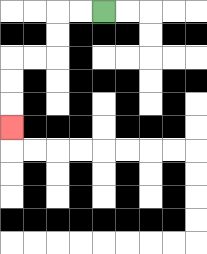{'start': '[4, 0]', 'end': '[0, 5]', 'path_directions': 'L,L,D,D,L,L,D,D,D', 'path_coordinates': '[[4, 0], [3, 0], [2, 0], [2, 1], [2, 2], [1, 2], [0, 2], [0, 3], [0, 4], [0, 5]]'}